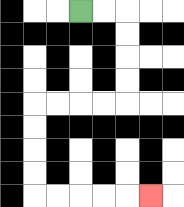{'start': '[3, 0]', 'end': '[6, 8]', 'path_directions': 'R,R,D,D,D,D,L,L,L,L,D,D,D,D,R,R,R,R,R', 'path_coordinates': '[[3, 0], [4, 0], [5, 0], [5, 1], [5, 2], [5, 3], [5, 4], [4, 4], [3, 4], [2, 4], [1, 4], [1, 5], [1, 6], [1, 7], [1, 8], [2, 8], [3, 8], [4, 8], [5, 8], [6, 8]]'}